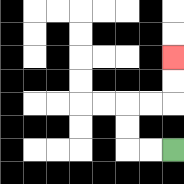{'start': '[7, 6]', 'end': '[7, 2]', 'path_directions': 'L,L,U,U,R,R,U,U', 'path_coordinates': '[[7, 6], [6, 6], [5, 6], [5, 5], [5, 4], [6, 4], [7, 4], [7, 3], [7, 2]]'}